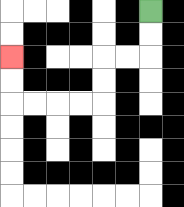{'start': '[6, 0]', 'end': '[0, 2]', 'path_directions': 'D,D,L,L,D,D,L,L,L,L,U,U', 'path_coordinates': '[[6, 0], [6, 1], [6, 2], [5, 2], [4, 2], [4, 3], [4, 4], [3, 4], [2, 4], [1, 4], [0, 4], [0, 3], [0, 2]]'}